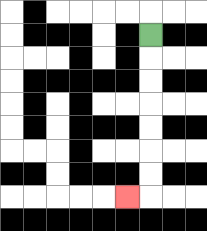{'start': '[6, 1]', 'end': '[5, 8]', 'path_directions': 'D,D,D,D,D,D,D,L', 'path_coordinates': '[[6, 1], [6, 2], [6, 3], [6, 4], [6, 5], [6, 6], [6, 7], [6, 8], [5, 8]]'}